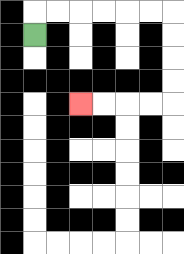{'start': '[1, 1]', 'end': '[3, 4]', 'path_directions': 'U,R,R,R,R,R,R,D,D,D,D,L,L,L,L', 'path_coordinates': '[[1, 1], [1, 0], [2, 0], [3, 0], [4, 0], [5, 0], [6, 0], [7, 0], [7, 1], [7, 2], [7, 3], [7, 4], [6, 4], [5, 4], [4, 4], [3, 4]]'}